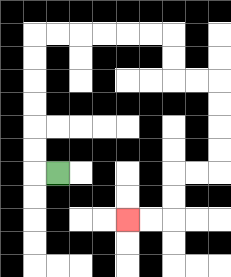{'start': '[2, 7]', 'end': '[5, 9]', 'path_directions': 'L,U,U,U,U,U,U,R,R,R,R,R,R,D,D,R,R,D,D,D,D,L,L,D,D,L,L', 'path_coordinates': '[[2, 7], [1, 7], [1, 6], [1, 5], [1, 4], [1, 3], [1, 2], [1, 1], [2, 1], [3, 1], [4, 1], [5, 1], [6, 1], [7, 1], [7, 2], [7, 3], [8, 3], [9, 3], [9, 4], [9, 5], [9, 6], [9, 7], [8, 7], [7, 7], [7, 8], [7, 9], [6, 9], [5, 9]]'}